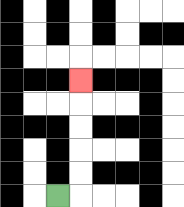{'start': '[2, 8]', 'end': '[3, 3]', 'path_directions': 'R,U,U,U,U,U', 'path_coordinates': '[[2, 8], [3, 8], [3, 7], [3, 6], [3, 5], [3, 4], [3, 3]]'}